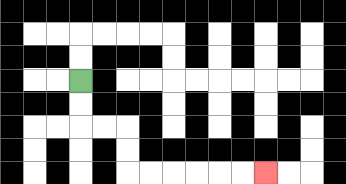{'start': '[3, 3]', 'end': '[11, 7]', 'path_directions': 'D,D,R,R,D,D,R,R,R,R,R,R', 'path_coordinates': '[[3, 3], [3, 4], [3, 5], [4, 5], [5, 5], [5, 6], [5, 7], [6, 7], [7, 7], [8, 7], [9, 7], [10, 7], [11, 7]]'}